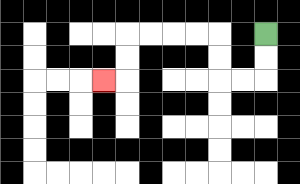{'start': '[11, 1]', 'end': '[4, 3]', 'path_directions': 'D,D,L,L,U,U,L,L,L,L,D,D,L', 'path_coordinates': '[[11, 1], [11, 2], [11, 3], [10, 3], [9, 3], [9, 2], [9, 1], [8, 1], [7, 1], [6, 1], [5, 1], [5, 2], [5, 3], [4, 3]]'}